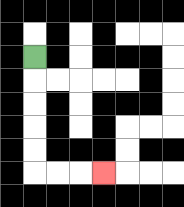{'start': '[1, 2]', 'end': '[4, 7]', 'path_directions': 'D,D,D,D,D,R,R,R', 'path_coordinates': '[[1, 2], [1, 3], [1, 4], [1, 5], [1, 6], [1, 7], [2, 7], [3, 7], [4, 7]]'}